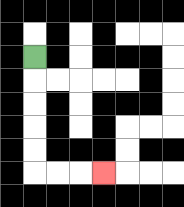{'start': '[1, 2]', 'end': '[4, 7]', 'path_directions': 'D,D,D,D,D,R,R,R', 'path_coordinates': '[[1, 2], [1, 3], [1, 4], [1, 5], [1, 6], [1, 7], [2, 7], [3, 7], [4, 7]]'}